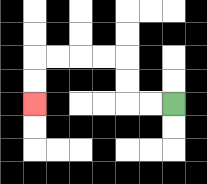{'start': '[7, 4]', 'end': '[1, 4]', 'path_directions': 'L,L,U,U,L,L,L,L,D,D', 'path_coordinates': '[[7, 4], [6, 4], [5, 4], [5, 3], [5, 2], [4, 2], [3, 2], [2, 2], [1, 2], [1, 3], [1, 4]]'}